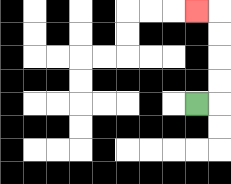{'start': '[8, 4]', 'end': '[8, 0]', 'path_directions': 'R,U,U,U,U,L', 'path_coordinates': '[[8, 4], [9, 4], [9, 3], [9, 2], [9, 1], [9, 0], [8, 0]]'}